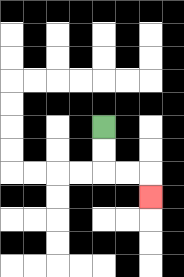{'start': '[4, 5]', 'end': '[6, 8]', 'path_directions': 'D,D,R,R,D', 'path_coordinates': '[[4, 5], [4, 6], [4, 7], [5, 7], [6, 7], [6, 8]]'}